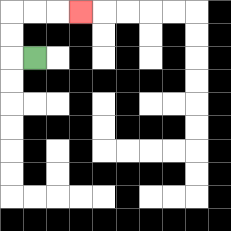{'start': '[1, 2]', 'end': '[3, 0]', 'path_directions': 'L,U,U,R,R,R', 'path_coordinates': '[[1, 2], [0, 2], [0, 1], [0, 0], [1, 0], [2, 0], [3, 0]]'}